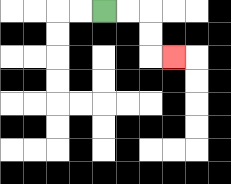{'start': '[4, 0]', 'end': '[7, 2]', 'path_directions': 'R,R,D,D,R', 'path_coordinates': '[[4, 0], [5, 0], [6, 0], [6, 1], [6, 2], [7, 2]]'}